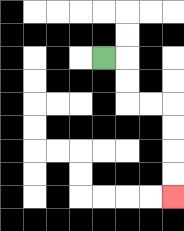{'start': '[4, 2]', 'end': '[7, 8]', 'path_directions': 'R,D,D,R,R,D,D,D,D', 'path_coordinates': '[[4, 2], [5, 2], [5, 3], [5, 4], [6, 4], [7, 4], [7, 5], [7, 6], [7, 7], [7, 8]]'}